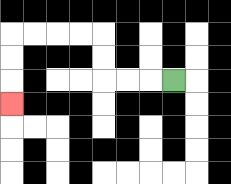{'start': '[7, 3]', 'end': '[0, 4]', 'path_directions': 'L,L,L,U,U,L,L,L,L,D,D,D', 'path_coordinates': '[[7, 3], [6, 3], [5, 3], [4, 3], [4, 2], [4, 1], [3, 1], [2, 1], [1, 1], [0, 1], [0, 2], [0, 3], [0, 4]]'}